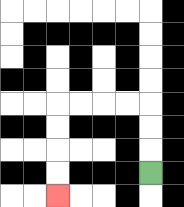{'start': '[6, 7]', 'end': '[2, 8]', 'path_directions': 'U,U,U,L,L,L,L,D,D,D,D', 'path_coordinates': '[[6, 7], [6, 6], [6, 5], [6, 4], [5, 4], [4, 4], [3, 4], [2, 4], [2, 5], [2, 6], [2, 7], [2, 8]]'}